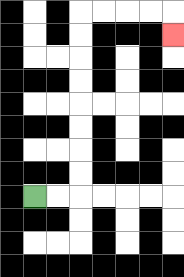{'start': '[1, 8]', 'end': '[7, 1]', 'path_directions': 'R,R,U,U,U,U,U,U,U,U,R,R,R,R,D', 'path_coordinates': '[[1, 8], [2, 8], [3, 8], [3, 7], [3, 6], [3, 5], [3, 4], [3, 3], [3, 2], [3, 1], [3, 0], [4, 0], [5, 0], [6, 0], [7, 0], [7, 1]]'}